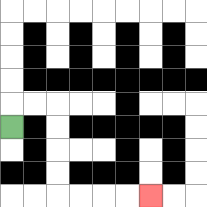{'start': '[0, 5]', 'end': '[6, 8]', 'path_directions': 'U,R,R,D,D,D,D,R,R,R,R', 'path_coordinates': '[[0, 5], [0, 4], [1, 4], [2, 4], [2, 5], [2, 6], [2, 7], [2, 8], [3, 8], [4, 8], [5, 8], [6, 8]]'}